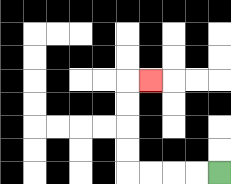{'start': '[9, 7]', 'end': '[6, 3]', 'path_directions': 'L,L,L,L,U,U,U,U,R', 'path_coordinates': '[[9, 7], [8, 7], [7, 7], [6, 7], [5, 7], [5, 6], [5, 5], [5, 4], [5, 3], [6, 3]]'}